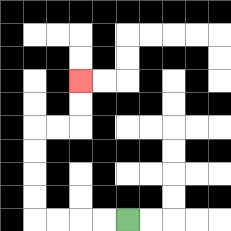{'start': '[5, 9]', 'end': '[3, 3]', 'path_directions': 'L,L,L,L,U,U,U,U,R,R,U,U', 'path_coordinates': '[[5, 9], [4, 9], [3, 9], [2, 9], [1, 9], [1, 8], [1, 7], [1, 6], [1, 5], [2, 5], [3, 5], [3, 4], [3, 3]]'}